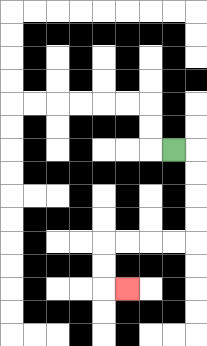{'start': '[7, 6]', 'end': '[5, 12]', 'path_directions': 'R,D,D,D,D,L,L,L,L,D,D,R', 'path_coordinates': '[[7, 6], [8, 6], [8, 7], [8, 8], [8, 9], [8, 10], [7, 10], [6, 10], [5, 10], [4, 10], [4, 11], [4, 12], [5, 12]]'}